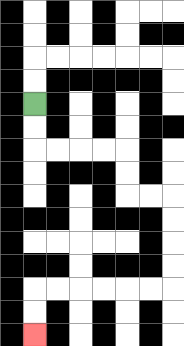{'start': '[1, 4]', 'end': '[1, 14]', 'path_directions': 'D,D,R,R,R,R,D,D,R,R,D,D,D,D,L,L,L,L,L,L,D,D', 'path_coordinates': '[[1, 4], [1, 5], [1, 6], [2, 6], [3, 6], [4, 6], [5, 6], [5, 7], [5, 8], [6, 8], [7, 8], [7, 9], [7, 10], [7, 11], [7, 12], [6, 12], [5, 12], [4, 12], [3, 12], [2, 12], [1, 12], [1, 13], [1, 14]]'}